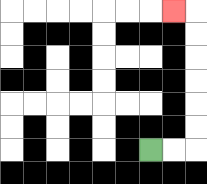{'start': '[6, 6]', 'end': '[7, 0]', 'path_directions': 'R,R,U,U,U,U,U,U,L', 'path_coordinates': '[[6, 6], [7, 6], [8, 6], [8, 5], [8, 4], [8, 3], [8, 2], [8, 1], [8, 0], [7, 0]]'}